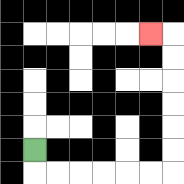{'start': '[1, 6]', 'end': '[6, 1]', 'path_directions': 'D,R,R,R,R,R,R,U,U,U,U,U,U,L', 'path_coordinates': '[[1, 6], [1, 7], [2, 7], [3, 7], [4, 7], [5, 7], [6, 7], [7, 7], [7, 6], [7, 5], [7, 4], [7, 3], [7, 2], [7, 1], [6, 1]]'}